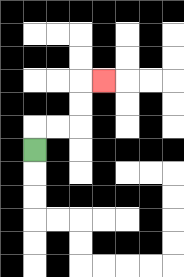{'start': '[1, 6]', 'end': '[4, 3]', 'path_directions': 'U,R,R,U,U,R', 'path_coordinates': '[[1, 6], [1, 5], [2, 5], [3, 5], [3, 4], [3, 3], [4, 3]]'}